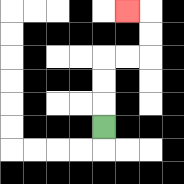{'start': '[4, 5]', 'end': '[5, 0]', 'path_directions': 'U,U,U,R,R,U,U,L', 'path_coordinates': '[[4, 5], [4, 4], [4, 3], [4, 2], [5, 2], [6, 2], [6, 1], [6, 0], [5, 0]]'}